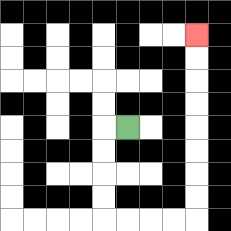{'start': '[5, 5]', 'end': '[8, 1]', 'path_directions': 'L,D,D,D,D,R,R,R,R,U,U,U,U,U,U,U,U', 'path_coordinates': '[[5, 5], [4, 5], [4, 6], [4, 7], [4, 8], [4, 9], [5, 9], [6, 9], [7, 9], [8, 9], [8, 8], [8, 7], [8, 6], [8, 5], [8, 4], [8, 3], [8, 2], [8, 1]]'}